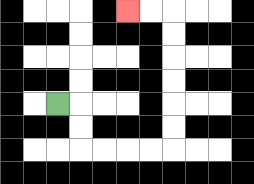{'start': '[2, 4]', 'end': '[5, 0]', 'path_directions': 'R,D,D,R,R,R,R,U,U,U,U,U,U,L,L', 'path_coordinates': '[[2, 4], [3, 4], [3, 5], [3, 6], [4, 6], [5, 6], [6, 6], [7, 6], [7, 5], [7, 4], [7, 3], [7, 2], [7, 1], [7, 0], [6, 0], [5, 0]]'}